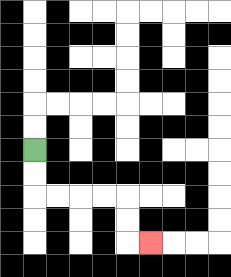{'start': '[1, 6]', 'end': '[6, 10]', 'path_directions': 'D,D,R,R,R,R,D,D,R', 'path_coordinates': '[[1, 6], [1, 7], [1, 8], [2, 8], [3, 8], [4, 8], [5, 8], [5, 9], [5, 10], [6, 10]]'}